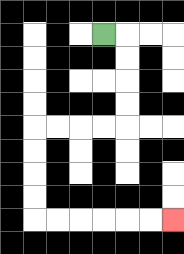{'start': '[4, 1]', 'end': '[7, 9]', 'path_directions': 'R,D,D,D,D,L,L,L,L,D,D,D,D,R,R,R,R,R,R', 'path_coordinates': '[[4, 1], [5, 1], [5, 2], [5, 3], [5, 4], [5, 5], [4, 5], [3, 5], [2, 5], [1, 5], [1, 6], [1, 7], [1, 8], [1, 9], [2, 9], [3, 9], [4, 9], [5, 9], [6, 9], [7, 9]]'}